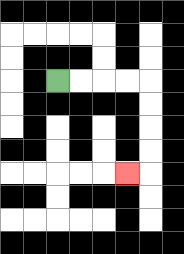{'start': '[2, 3]', 'end': '[5, 7]', 'path_directions': 'R,R,R,R,D,D,D,D,L', 'path_coordinates': '[[2, 3], [3, 3], [4, 3], [5, 3], [6, 3], [6, 4], [6, 5], [6, 6], [6, 7], [5, 7]]'}